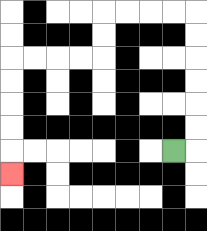{'start': '[7, 6]', 'end': '[0, 7]', 'path_directions': 'R,U,U,U,U,U,U,L,L,L,L,D,D,L,L,L,L,D,D,D,D,D', 'path_coordinates': '[[7, 6], [8, 6], [8, 5], [8, 4], [8, 3], [8, 2], [8, 1], [8, 0], [7, 0], [6, 0], [5, 0], [4, 0], [4, 1], [4, 2], [3, 2], [2, 2], [1, 2], [0, 2], [0, 3], [0, 4], [0, 5], [0, 6], [0, 7]]'}